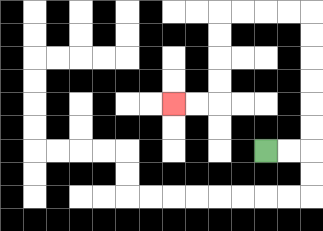{'start': '[11, 6]', 'end': '[7, 4]', 'path_directions': 'R,R,U,U,U,U,U,U,L,L,L,L,D,D,D,D,L,L', 'path_coordinates': '[[11, 6], [12, 6], [13, 6], [13, 5], [13, 4], [13, 3], [13, 2], [13, 1], [13, 0], [12, 0], [11, 0], [10, 0], [9, 0], [9, 1], [9, 2], [9, 3], [9, 4], [8, 4], [7, 4]]'}